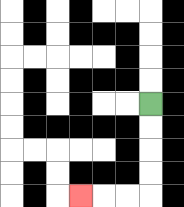{'start': '[6, 4]', 'end': '[3, 8]', 'path_directions': 'D,D,D,D,L,L,L', 'path_coordinates': '[[6, 4], [6, 5], [6, 6], [6, 7], [6, 8], [5, 8], [4, 8], [3, 8]]'}